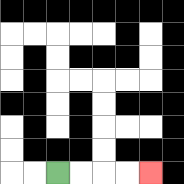{'start': '[2, 7]', 'end': '[6, 7]', 'path_directions': 'R,R,R,R', 'path_coordinates': '[[2, 7], [3, 7], [4, 7], [5, 7], [6, 7]]'}